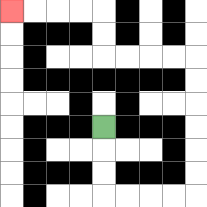{'start': '[4, 5]', 'end': '[0, 0]', 'path_directions': 'D,D,D,R,R,R,R,U,U,U,U,U,U,L,L,L,L,U,U,L,L,L,L', 'path_coordinates': '[[4, 5], [4, 6], [4, 7], [4, 8], [5, 8], [6, 8], [7, 8], [8, 8], [8, 7], [8, 6], [8, 5], [8, 4], [8, 3], [8, 2], [7, 2], [6, 2], [5, 2], [4, 2], [4, 1], [4, 0], [3, 0], [2, 0], [1, 0], [0, 0]]'}